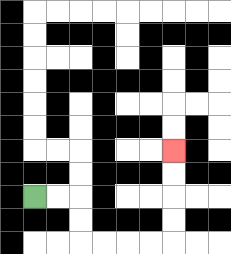{'start': '[1, 8]', 'end': '[7, 6]', 'path_directions': 'R,R,D,D,R,R,R,R,U,U,U,U', 'path_coordinates': '[[1, 8], [2, 8], [3, 8], [3, 9], [3, 10], [4, 10], [5, 10], [6, 10], [7, 10], [7, 9], [7, 8], [7, 7], [7, 6]]'}